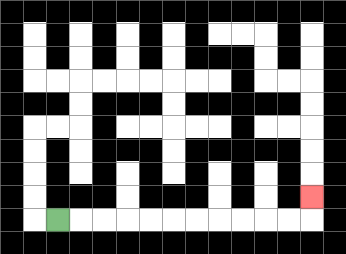{'start': '[2, 9]', 'end': '[13, 8]', 'path_directions': 'R,R,R,R,R,R,R,R,R,R,R,U', 'path_coordinates': '[[2, 9], [3, 9], [4, 9], [5, 9], [6, 9], [7, 9], [8, 9], [9, 9], [10, 9], [11, 9], [12, 9], [13, 9], [13, 8]]'}